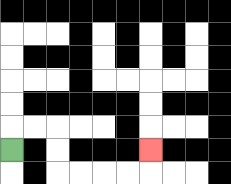{'start': '[0, 6]', 'end': '[6, 6]', 'path_directions': 'U,R,R,D,D,R,R,R,R,U', 'path_coordinates': '[[0, 6], [0, 5], [1, 5], [2, 5], [2, 6], [2, 7], [3, 7], [4, 7], [5, 7], [6, 7], [6, 6]]'}